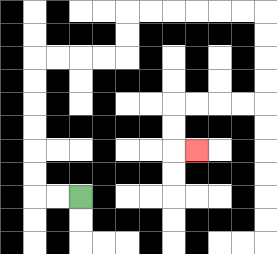{'start': '[3, 8]', 'end': '[8, 6]', 'path_directions': 'L,L,U,U,U,U,U,U,R,R,R,R,U,U,R,R,R,R,R,R,D,D,D,D,L,L,L,L,D,D,R', 'path_coordinates': '[[3, 8], [2, 8], [1, 8], [1, 7], [1, 6], [1, 5], [1, 4], [1, 3], [1, 2], [2, 2], [3, 2], [4, 2], [5, 2], [5, 1], [5, 0], [6, 0], [7, 0], [8, 0], [9, 0], [10, 0], [11, 0], [11, 1], [11, 2], [11, 3], [11, 4], [10, 4], [9, 4], [8, 4], [7, 4], [7, 5], [7, 6], [8, 6]]'}